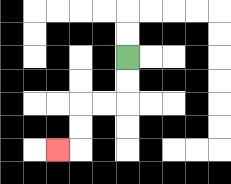{'start': '[5, 2]', 'end': '[2, 6]', 'path_directions': 'D,D,L,L,D,D,L', 'path_coordinates': '[[5, 2], [5, 3], [5, 4], [4, 4], [3, 4], [3, 5], [3, 6], [2, 6]]'}